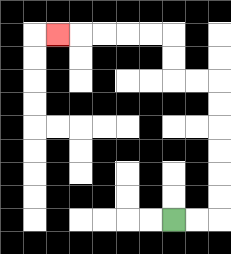{'start': '[7, 9]', 'end': '[2, 1]', 'path_directions': 'R,R,U,U,U,U,U,U,L,L,U,U,L,L,L,L,L', 'path_coordinates': '[[7, 9], [8, 9], [9, 9], [9, 8], [9, 7], [9, 6], [9, 5], [9, 4], [9, 3], [8, 3], [7, 3], [7, 2], [7, 1], [6, 1], [5, 1], [4, 1], [3, 1], [2, 1]]'}